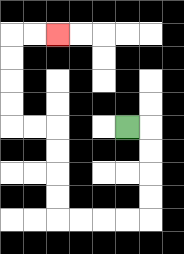{'start': '[5, 5]', 'end': '[2, 1]', 'path_directions': 'R,D,D,D,D,L,L,L,L,U,U,U,U,L,L,U,U,U,U,R,R', 'path_coordinates': '[[5, 5], [6, 5], [6, 6], [6, 7], [6, 8], [6, 9], [5, 9], [4, 9], [3, 9], [2, 9], [2, 8], [2, 7], [2, 6], [2, 5], [1, 5], [0, 5], [0, 4], [0, 3], [0, 2], [0, 1], [1, 1], [2, 1]]'}